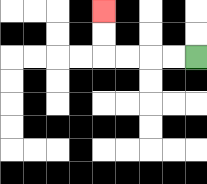{'start': '[8, 2]', 'end': '[4, 0]', 'path_directions': 'L,L,L,L,U,U', 'path_coordinates': '[[8, 2], [7, 2], [6, 2], [5, 2], [4, 2], [4, 1], [4, 0]]'}